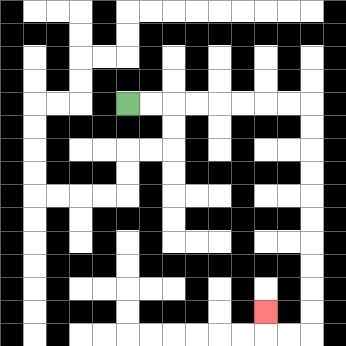{'start': '[5, 4]', 'end': '[11, 13]', 'path_directions': 'R,R,R,R,R,R,R,R,D,D,D,D,D,D,D,D,D,D,L,L,U', 'path_coordinates': '[[5, 4], [6, 4], [7, 4], [8, 4], [9, 4], [10, 4], [11, 4], [12, 4], [13, 4], [13, 5], [13, 6], [13, 7], [13, 8], [13, 9], [13, 10], [13, 11], [13, 12], [13, 13], [13, 14], [12, 14], [11, 14], [11, 13]]'}